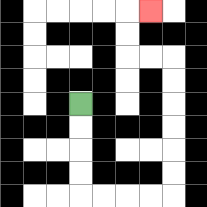{'start': '[3, 4]', 'end': '[6, 0]', 'path_directions': 'D,D,D,D,R,R,R,R,U,U,U,U,U,U,L,L,U,U,R', 'path_coordinates': '[[3, 4], [3, 5], [3, 6], [3, 7], [3, 8], [4, 8], [5, 8], [6, 8], [7, 8], [7, 7], [7, 6], [7, 5], [7, 4], [7, 3], [7, 2], [6, 2], [5, 2], [5, 1], [5, 0], [6, 0]]'}